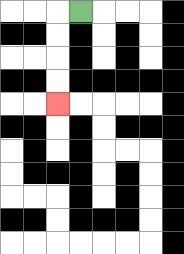{'start': '[3, 0]', 'end': '[2, 4]', 'path_directions': 'L,D,D,D,D', 'path_coordinates': '[[3, 0], [2, 0], [2, 1], [2, 2], [2, 3], [2, 4]]'}